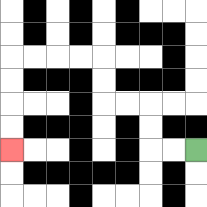{'start': '[8, 6]', 'end': '[0, 6]', 'path_directions': 'L,L,U,U,L,L,U,U,L,L,L,L,D,D,D,D', 'path_coordinates': '[[8, 6], [7, 6], [6, 6], [6, 5], [6, 4], [5, 4], [4, 4], [4, 3], [4, 2], [3, 2], [2, 2], [1, 2], [0, 2], [0, 3], [0, 4], [0, 5], [0, 6]]'}